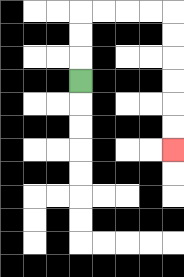{'start': '[3, 3]', 'end': '[7, 6]', 'path_directions': 'U,U,U,R,R,R,R,D,D,D,D,D,D', 'path_coordinates': '[[3, 3], [3, 2], [3, 1], [3, 0], [4, 0], [5, 0], [6, 0], [7, 0], [7, 1], [7, 2], [7, 3], [7, 4], [7, 5], [7, 6]]'}